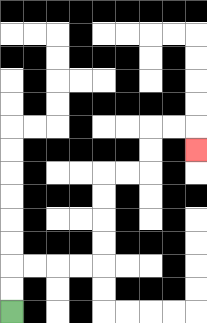{'start': '[0, 13]', 'end': '[8, 6]', 'path_directions': 'U,U,R,R,R,R,U,U,U,U,R,R,U,U,R,R,D', 'path_coordinates': '[[0, 13], [0, 12], [0, 11], [1, 11], [2, 11], [3, 11], [4, 11], [4, 10], [4, 9], [4, 8], [4, 7], [5, 7], [6, 7], [6, 6], [6, 5], [7, 5], [8, 5], [8, 6]]'}